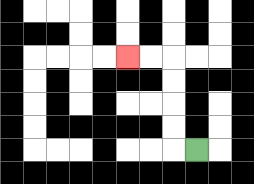{'start': '[8, 6]', 'end': '[5, 2]', 'path_directions': 'L,U,U,U,U,L,L', 'path_coordinates': '[[8, 6], [7, 6], [7, 5], [7, 4], [7, 3], [7, 2], [6, 2], [5, 2]]'}